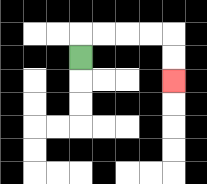{'start': '[3, 2]', 'end': '[7, 3]', 'path_directions': 'U,R,R,R,R,D,D', 'path_coordinates': '[[3, 2], [3, 1], [4, 1], [5, 1], [6, 1], [7, 1], [7, 2], [7, 3]]'}